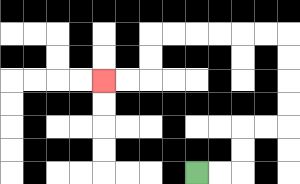{'start': '[8, 7]', 'end': '[4, 3]', 'path_directions': 'R,R,U,U,R,R,U,U,U,U,L,L,L,L,L,L,D,D,L,L', 'path_coordinates': '[[8, 7], [9, 7], [10, 7], [10, 6], [10, 5], [11, 5], [12, 5], [12, 4], [12, 3], [12, 2], [12, 1], [11, 1], [10, 1], [9, 1], [8, 1], [7, 1], [6, 1], [6, 2], [6, 3], [5, 3], [4, 3]]'}